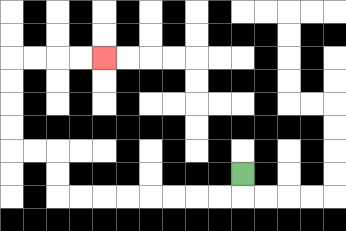{'start': '[10, 7]', 'end': '[4, 2]', 'path_directions': 'D,L,L,L,L,L,L,L,L,U,U,L,L,U,U,U,U,R,R,R,R', 'path_coordinates': '[[10, 7], [10, 8], [9, 8], [8, 8], [7, 8], [6, 8], [5, 8], [4, 8], [3, 8], [2, 8], [2, 7], [2, 6], [1, 6], [0, 6], [0, 5], [0, 4], [0, 3], [0, 2], [1, 2], [2, 2], [3, 2], [4, 2]]'}